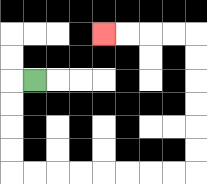{'start': '[1, 3]', 'end': '[4, 1]', 'path_directions': 'L,D,D,D,D,R,R,R,R,R,R,R,R,U,U,U,U,U,U,L,L,L,L', 'path_coordinates': '[[1, 3], [0, 3], [0, 4], [0, 5], [0, 6], [0, 7], [1, 7], [2, 7], [3, 7], [4, 7], [5, 7], [6, 7], [7, 7], [8, 7], [8, 6], [8, 5], [8, 4], [8, 3], [8, 2], [8, 1], [7, 1], [6, 1], [5, 1], [4, 1]]'}